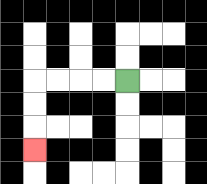{'start': '[5, 3]', 'end': '[1, 6]', 'path_directions': 'L,L,L,L,D,D,D', 'path_coordinates': '[[5, 3], [4, 3], [3, 3], [2, 3], [1, 3], [1, 4], [1, 5], [1, 6]]'}